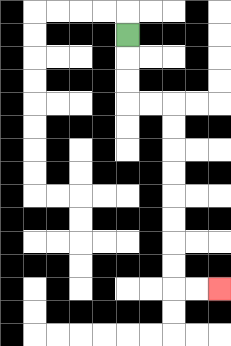{'start': '[5, 1]', 'end': '[9, 12]', 'path_directions': 'D,D,D,R,R,D,D,D,D,D,D,D,D,R,R', 'path_coordinates': '[[5, 1], [5, 2], [5, 3], [5, 4], [6, 4], [7, 4], [7, 5], [7, 6], [7, 7], [7, 8], [7, 9], [7, 10], [7, 11], [7, 12], [8, 12], [9, 12]]'}